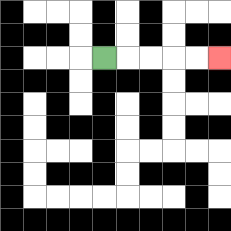{'start': '[4, 2]', 'end': '[9, 2]', 'path_directions': 'R,R,R,R,R', 'path_coordinates': '[[4, 2], [5, 2], [6, 2], [7, 2], [8, 2], [9, 2]]'}